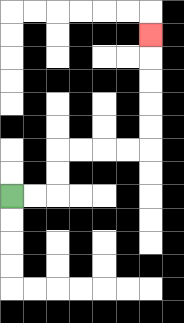{'start': '[0, 8]', 'end': '[6, 1]', 'path_directions': 'R,R,U,U,R,R,R,R,U,U,U,U,U', 'path_coordinates': '[[0, 8], [1, 8], [2, 8], [2, 7], [2, 6], [3, 6], [4, 6], [5, 6], [6, 6], [6, 5], [6, 4], [6, 3], [6, 2], [6, 1]]'}